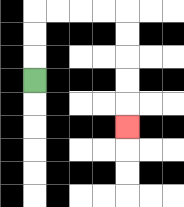{'start': '[1, 3]', 'end': '[5, 5]', 'path_directions': 'U,U,U,R,R,R,R,D,D,D,D,D', 'path_coordinates': '[[1, 3], [1, 2], [1, 1], [1, 0], [2, 0], [3, 0], [4, 0], [5, 0], [5, 1], [5, 2], [5, 3], [5, 4], [5, 5]]'}